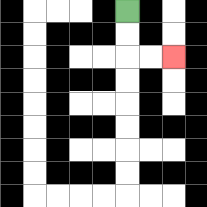{'start': '[5, 0]', 'end': '[7, 2]', 'path_directions': 'D,D,R,R', 'path_coordinates': '[[5, 0], [5, 1], [5, 2], [6, 2], [7, 2]]'}